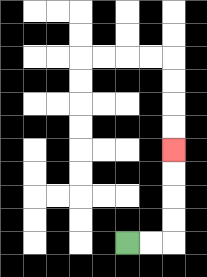{'start': '[5, 10]', 'end': '[7, 6]', 'path_directions': 'R,R,U,U,U,U', 'path_coordinates': '[[5, 10], [6, 10], [7, 10], [7, 9], [7, 8], [7, 7], [7, 6]]'}